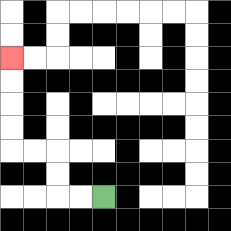{'start': '[4, 8]', 'end': '[0, 2]', 'path_directions': 'L,L,U,U,L,L,U,U,U,U', 'path_coordinates': '[[4, 8], [3, 8], [2, 8], [2, 7], [2, 6], [1, 6], [0, 6], [0, 5], [0, 4], [0, 3], [0, 2]]'}